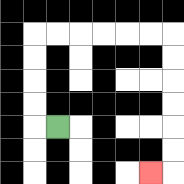{'start': '[2, 5]', 'end': '[6, 7]', 'path_directions': 'L,U,U,U,U,R,R,R,R,R,R,D,D,D,D,D,D,L', 'path_coordinates': '[[2, 5], [1, 5], [1, 4], [1, 3], [1, 2], [1, 1], [2, 1], [3, 1], [4, 1], [5, 1], [6, 1], [7, 1], [7, 2], [7, 3], [7, 4], [7, 5], [7, 6], [7, 7], [6, 7]]'}